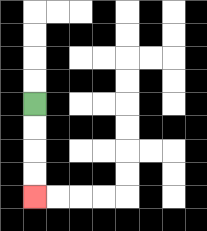{'start': '[1, 4]', 'end': '[1, 8]', 'path_directions': 'D,D,D,D', 'path_coordinates': '[[1, 4], [1, 5], [1, 6], [1, 7], [1, 8]]'}